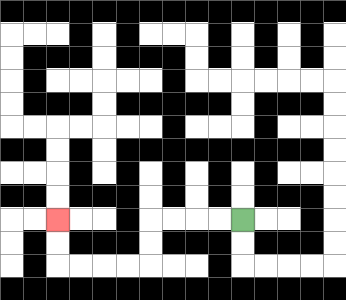{'start': '[10, 9]', 'end': '[2, 9]', 'path_directions': 'L,L,L,L,D,D,L,L,L,L,U,U', 'path_coordinates': '[[10, 9], [9, 9], [8, 9], [7, 9], [6, 9], [6, 10], [6, 11], [5, 11], [4, 11], [3, 11], [2, 11], [2, 10], [2, 9]]'}